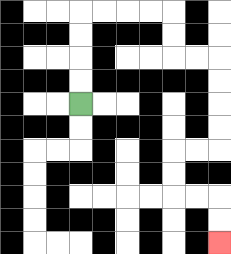{'start': '[3, 4]', 'end': '[9, 10]', 'path_directions': 'U,U,U,U,R,R,R,R,D,D,R,R,D,D,D,D,L,L,D,D,R,R,D,D', 'path_coordinates': '[[3, 4], [3, 3], [3, 2], [3, 1], [3, 0], [4, 0], [5, 0], [6, 0], [7, 0], [7, 1], [7, 2], [8, 2], [9, 2], [9, 3], [9, 4], [9, 5], [9, 6], [8, 6], [7, 6], [7, 7], [7, 8], [8, 8], [9, 8], [9, 9], [9, 10]]'}